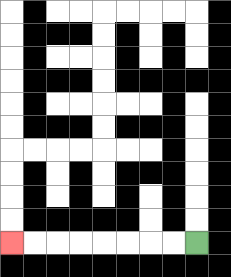{'start': '[8, 10]', 'end': '[0, 10]', 'path_directions': 'L,L,L,L,L,L,L,L', 'path_coordinates': '[[8, 10], [7, 10], [6, 10], [5, 10], [4, 10], [3, 10], [2, 10], [1, 10], [0, 10]]'}